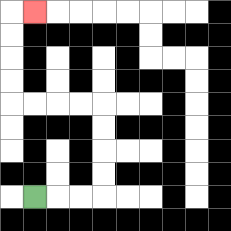{'start': '[1, 8]', 'end': '[1, 0]', 'path_directions': 'R,R,R,U,U,U,U,L,L,L,L,U,U,U,U,R', 'path_coordinates': '[[1, 8], [2, 8], [3, 8], [4, 8], [4, 7], [4, 6], [4, 5], [4, 4], [3, 4], [2, 4], [1, 4], [0, 4], [0, 3], [0, 2], [0, 1], [0, 0], [1, 0]]'}